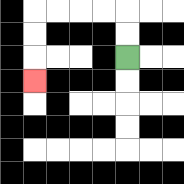{'start': '[5, 2]', 'end': '[1, 3]', 'path_directions': 'U,U,L,L,L,L,D,D,D', 'path_coordinates': '[[5, 2], [5, 1], [5, 0], [4, 0], [3, 0], [2, 0], [1, 0], [1, 1], [1, 2], [1, 3]]'}